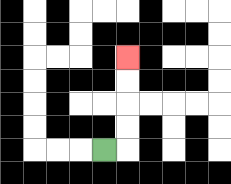{'start': '[4, 6]', 'end': '[5, 2]', 'path_directions': 'R,U,U,U,U', 'path_coordinates': '[[4, 6], [5, 6], [5, 5], [5, 4], [5, 3], [5, 2]]'}